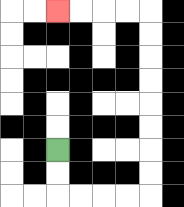{'start': '[2, 6]', 'end': '[2, 0]', 'path_directions': 'D,D,R,R,R,R,U,U,U,U,U,U,U,U,L,L,L,L', 'path_coordinates': '[[2, 6], [2, 7], [2, 8], [3, 8], [4, 8], [5, 8], [6, 8], [6, 7], [6, 6], [6, 5], [6, 4], [6, 3], [6, 2], [6, 1], [6, 0], [5, 0], [4, 0], [3, 0], [2, 0]]'}